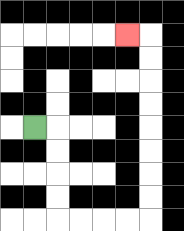{'start': '[1, 5]', 'end': '[5, 1]', 'path_directions': 'R,D,D,D,D,R,R,R,R,U,U,U,U,U,U,U,U,L', 'path_coordinates': '[[1, 5], [2, 5], [2, 6], [2, 7], [2, 8], [2, 9], [3, 9], [4, 9], [5, 9], [6, 9], [6, 8], [6, 7], [6, 6], [6, 5], [6, 4], [6, 3], [6, 2], [6, 1], [5, 1]]'}